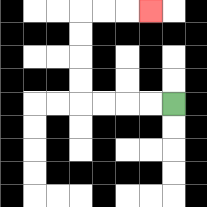{'start': '[7, 4]', 'end': '[6, 0]', 'path_directions': 'L,L,L,L,U,U,U,U,R,R,R', 'path_coordinates': '[[7, 4], [6, 4], [5, 4], [4, 4], [3, 4], [3, 3], [3, 2], [3, 1], [3, 0], [4, 0], [5, 0], [6, 0]]'}